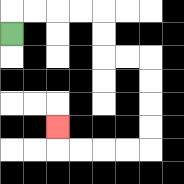{'start': '[0, 1]', 'end': '[2, 5]', 'path_directions': 'U,R,R,R,R,D,D,R,R,D,D,D,D,L,L,L,L,U', 'path_coordinates': '[[0, 1], [0, 0], [1, 0], [2, 0], [3, 0], [4, 0], [4, 1], [4, 2], [5, 2], [6, 2], [6, 3], [6, 4], [6, 5], [6, 6], [5, 6], [4, 6], [3, 6], [2, 6], [2, 5]]'}